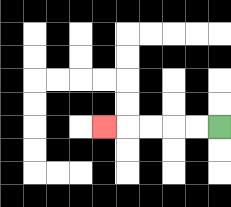{'start': '[9, 5]', 'end': '[4, 5]', 'path_directions': 'L,L,L,L,L', 'path_coordinates': '[[9, 5], [8, 5], [7, 5], [6, 5], [5, 5], [4, 5]]'}